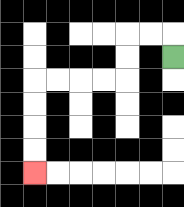{'start': '[7, 2]', 'end': '[1, 7]', 'path_directions': 'U,L,L,D,D,L,L,L,L,D,D,D,D', 'path_coordinates': '[[7, 2], [7, 1], [6, 1], [5, 1], [5, 2], [5, 3], [4, 3], [3, 3], [2, 3], [1, 3], [1, 4], [1, 5], [1, 6], [1, 7]]'}